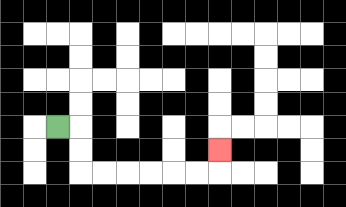{'start': '[2, 5]', 'end': '[9, 6]', 'path_directions': 'R,D,D,R,R,R,R,R,R,U', 'path_coordinates': '[[2, 5], [3, 5], [3, 6], [3, 7], [4, 7], [5, 7], [6, 7], [7, 7], [8, 7], [9, 7], [9, 6]]'}